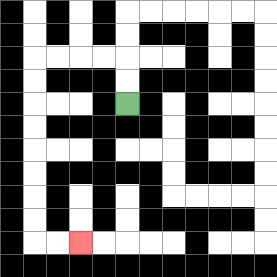{'start': '[5, 4]', 'end': '[3, 10]', 'path_directions': 'U,U,L,L,L,L,D,D,D,D,D,D,D,D,R,R', 'path_coordinates': '[[5, 4], [5, 3], [5, 2], [4, 2], [3, 2], [2, 2], [1, 2], [1, 3], [1, 4], [1, 5], [1, 6], [1, 7], [1, 8], [1, 9], [1, 10], [2, 10], [3, 10]]'}